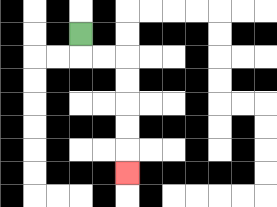{'start': '[3, 1]', 'end': '[5, 7]', 'path_directions': 'D,R,R,D,D,D,D,D', 'path_coordinates': '[[3, 1], [3, 2], [4, 2], [5, 2], [5, 3], [5, 4], [5, 5], [5, 6], [5, 7]]'}